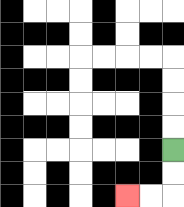{'start': '[7, 6]', 'end': '[5, 8]', 'path_directions': 'D,D,L,L', 'path_coordinates': '[[7, 6], [7, 7], [7, 8], [6, 8], [5, 8]]'}